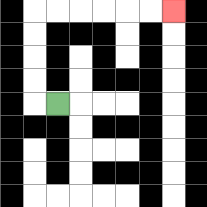{'start': '[2, 4]', 'end': '[7, 0]', 'path_directions': 'L,U,U,U,U,R,R,R,R,R,R', 'path_coordinates': '[[2, 4], [1, 4], [1, 3], [1, 2], [1, 1], [1, 0], [2, 0], [3, 0], [4, 0], [5, 0], [6, 0], [7, 0]]'}